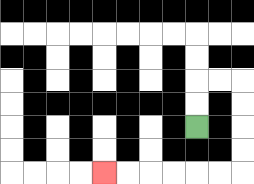{'start': '[8, 5]', 'end': '[4, 7]', 'path_directions': 'U,U,R,R,D,D,D,D,L,L,L,L,L,L', 'path_coordinates': '[[8, 5], [8, 4], [8, 3], [9, 3], [10, 3], [10, 4], [10, 5], [10, 6], [10, 7], [9, 7], [8, 7], [7, 7], [6, 7], [5, 7], [4, 7]]'}